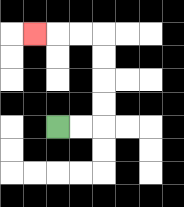{'start': '[2, 5]', 'end': '[1, 1]', 'path_directions': 'R,R,U,U,U,U,L,L,L', 'path_coordinates': '[[2, 5], [3, 5], [4, 5], [4, 4], [4, 3], [4, 2], [4, 1], [3, 1], [2, 1], [1, 1]]'}